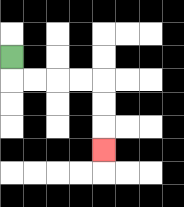{'start': '[0, 2]', 'end': '[4, 6]', 'path_directions': 'D,R,R,R,R,D,D,D', 'path_coordinates': '[[0, 2], [0, 3], [1, 3], [2, 3], [3, 3], [4, 3], [4, 4], [4, 5], [4, 6]]'}